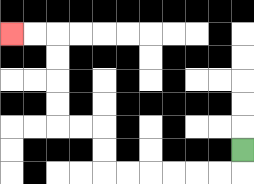{'start': '[10, 6]', 'end': '[0, 1]', 'path_directions': 'D,L,L,L,L,L,L,U,U,L,L,U,U,U,U,L,L', 'path_coordinates': '[[10, 6], [10, 7], [9, 7], [8, 7], [7, 7], [6, 7], [5, 7], [4, 7], [4, 6], [4, 5], [3, 5], [2, 5], [2, 4], [2, 3], [2, 2], [2, 1], [1, 1], [0, 1]]'}